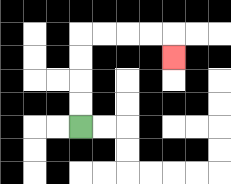{'start': '[3, 5]', 'end': '[7, 2]', 'path_directions': 'U,U,U,U,R,R,R,R,D', 'path_coordinates': '[[3, 5], [3, 4], [3, 3], [3, 2], [3, 1], [4, 1], [5, 1], [6, 1], [7, 1], [7, 2]]'}